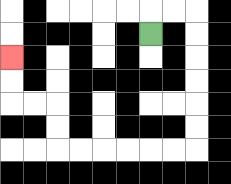{'start': '[6, 1]', 'end': '[0, 2]', 'path_directions': 'U,R,R,D,D,D,D,D,D,L,L,L,L,L,L,U,U,L,L,U,U', 'path_coordinates': '[[6, 1], [6, 0], [7, 0], [8, 0], [8, 1], [8, 2], [8, 3], [8, 4], [8, 5], [8, 6], [7, 6], [6, 6], [5, 6], [4, 6], [3, 6], [2, 6], [2, 5], [2, 4], [1, 4], [0, 4], [0, 3], [0, 2]]'}